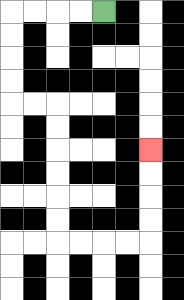{'start': '[4, 0]', 'end': '[6, 6]', 'path_directions': 'L,L,L,L,D,D,D,D,R,R,D,D,D,D,D,D,R,R,R,R,U,U,U,U', 'path_coordinates': '[[4, 0], [3, 0], [2, 0], [1, 0], [0, 0], [0, 1], [0, 2], [0, 3], [0, 4], [1, 4], [2, 4], [2, 5], [2, 6], [2, 7], [2, 8], [2, 9], [2, 10], [3, 10], [4, 10], [5, 10], [6, 10], [6, 9], [6, 8], [6, 7], [6, 6]]'}